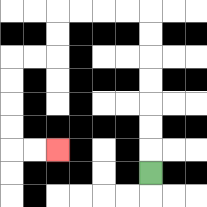{'start': '[6, 7]', 'end': '[2, 6]', 'path_directions': 'U,U,U,U,U,U,U,L,L,L,L,D,D,L,L,D,D,D,D,R,R', 'path_coordinates': '[[6, 7], [6, 6], [6, 5], [6, 4], [6, 3], [6, 2], [6, 1], [6, 0], [5, 0], [4, 0], [3, 0], [2, 0], [2, 1], [2, 2], [1, 2], [0, 2], [0, 3], [0, 4], [0, 5], [0, 6], [1, 6], [2, 6]]'}